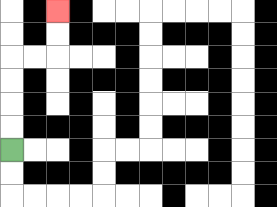{'start': '[0, 6]', 'end': '[2, 0]', 'path_directions': 'U,U,U,U,R,R,U,U', 'path_coordinates': '[[0, 6], [0, 5], [0, 4], [0, 3], [0, 2], [1, 2], [2, 2], [2, 1], [2, 0]]'}